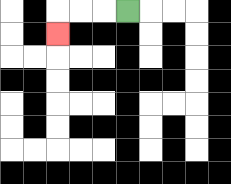{'start': '[5, 0]', 'end': '[2, 1]', 'path_directions': 'L,L,L,D', 'path_coordinates': '[[5, 0], [4, 0], [3, 0], [2, 0], [2, 1]]'}